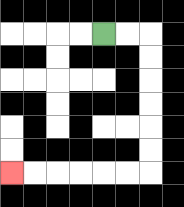{'start': '[4, 1]', 'end': '[0, 7]', 'path_directions': 'R,R,D,D,D,D,D,D,L,L,L,L,L,L', 'path_coordinates': '[[4, 1], [5, 1], [6, 1], [6, 2], [6, 3], [6, 4], [6, 5], [6, 6], [6, 7], [5, 7], [4, 7], [3, 7], [2, 7], [1, 7], [0, 7]]'}